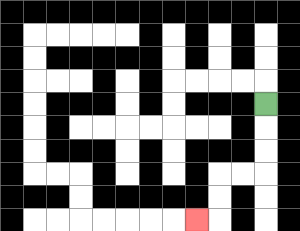{'start': '[11, 4]', 'end': '[8, 9]', 'path_directions': 'D,D,D,L,L,D,D,L', 'path_coordinates': '[[11, 4], [11, 5], [11, 6], [11, 7], [10, 7], [9, 7], [9, 8], [9, 9], [8, 9]]'}